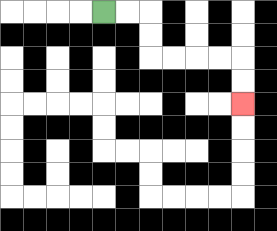{'start': '[4, 0]', 'end': '[10, 4]', 'path_directions': 'R,R,D,D,R,R,R,R,D,D', 'path_coordinates': '[[4, 0], [5, 0], [6, 0], [6, 1], [6, 2], [7, 2], [8, 2], [9, 2], [10, 2], [10, 3], [10, 4]]'}